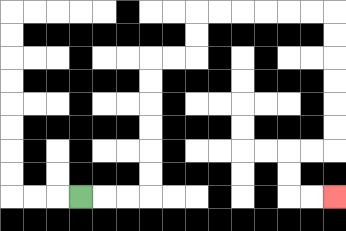{'start': '[3, 8]', 'end': '[14, 8]', 'path_directions': 'R,R,R,U,U,U,U,U,U,R,R,U,U,R,R,R,R,R,R,D,D,D,D,D,D,L,L,D,D,R,R', 'path_coordinates': '[[3, 8], [4, 8], [5, 8], [6, 8], [6, 7], [6, 6], [6, 5], [6, 4], [6, 3], [6, 2], [7, 2], [8, 2], [8, 1], [8, 0], [9, 0], [10, 0], [11, 0], [12, 0], [13, 0], [14, 0], [14, 1], [14, 2], [14, 3], [14, 4], [14, 5], [14, 6], [13, 6], [12, 6], [12, 7], [12, 8], [13, 8], [14, 8]]'}